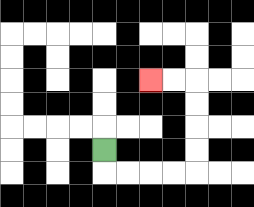{'start': '[4, 6]', 'end': '[6, 3]', 'path_directions': 'D,R,R,R,R,U,U,U,U,L,L', 'path_coordinates': '[[4, 6], [4, 7], [5, 7], [6, 7], [7, 7], [8, 7], [8, 6], [8, 5], [8, 4], [8, 3], [7, 3], [6, 3]]'}